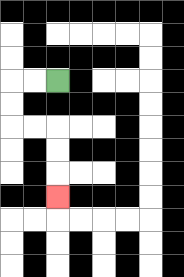{'start': '[2, 3]', 'end': '[2, 8]', 'path_directions': 'L,L,D,D,R,R,D,D,D', 'path_coordinates': '[[2, 3], [1, 3], [0, 3], [0, 4], [0, 5], [1, 5], [2, 5], [2, 6], [2, 7], [2, 8]]'}